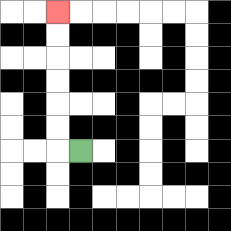{'start': '[3, 6]', 'end': '[2, 0]', 'path_directions': 'L,U,U,U,U,U,U', 'path_coordinates': '[[3, 6], [2, 6], [2, 5], [2, 4], [2, 3], [2, 2], [2, 1], [2, 0]]'}